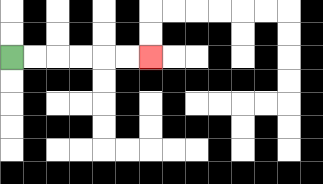{'start': '[0, 2]', 'end': '[6, 2]', 'path_directions': 'R,R,R,R,R,R', 'path_coordinates': '[[0, 2], [1, 2], [2, 2], [3, 2], [4, 2], [5, 2], [6, 2]]'}